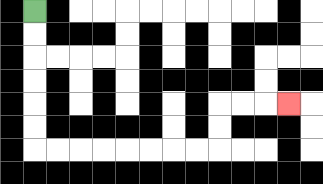{'start': '[1, 0]', 'end': '[12, 4]', 'path_directions': 'D,D,D,D,D,D,R,R,R,R,R,R,R,R,U,U,R,R,R', 'path_coordinates': '[[1, 0], [1, 1], [1, 2], [1, 3], [1, 4], [1, 5], [1, 6], [2, 6], [3, 6], [4, 6], [5, 6], [6, 6], [7, 6], [8, 6], [9, 6], [9, 5], [9, 4], [10, 4], [11, 4], [12, 4]]'}